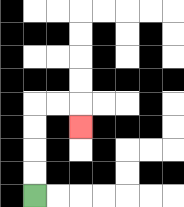{'start': '[1, 8]', 'end': '[3, 5]', 'path_directions': 'U,U,U,U,R,R,D', 'path_coordinates': '[[1, 8], [1, 7], [1, 6], [1, 5], [1, 4], [2, 4], [3, 4], [3, 5]]'}